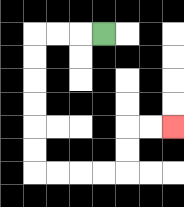{'start': '[4, 1]', 'end': '[7, 5]', 'path_directions': 'L,L,L,D,D,D,D,D,D,R,R,R,R,U,U,R,R', 'path_coordinates': '[[4, 1], [3, 1], [2, 1], [1, 1], [1, 2], [1, 3], [1, 4], [1, 5], [1, 6], [1, 7], [2, 7], [3, 7], [4, 7], [5, 7], [5, 6], [5, 5], [6, 5], [7, 5]]'}